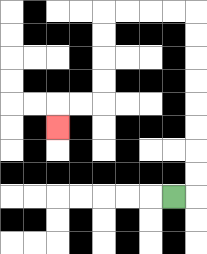{'start': '[7, 8]', 'end': '[2, 5]', 'path_directions': 'R,U,U,U,U,U,U,U,U,L,L,L,L,D,D,D,D,L,L,D', 'path_coordinates': '[[7, 8], [8, 8], [8, 7], [8, 6], [8, 5], [8, 4], [8, 3], [8, 2], [8, 1], [8, 0], [7, 0], [6, 0], [5, 0], [4, 0], [4, 1], [4, 2], [4, 3], [4, 4], [3, 4], [2, 4], [2, 5]]'}